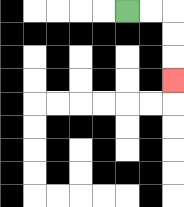{'start': '[5, 0]', 'end': '[7, 3]', 'path_directions': 'R,R,D,D,D', 'path_coordinates': '[[5, 0], [6, 0], [7, 0], [7, 1], [7, 2], [7, 3]]'}